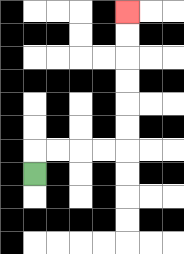{'start': '[1, 7]', 'end': '[5, 0]', 'path_directions': 'U,R,R,R,R,U,U,U,U,U,U', 'path_coordinates': '[[1, 7], [1, 6], [2, 6], [3, 6], [4, 6], [5, 6], [5, 5], [5, 4], [5, 3], [5, 2], [5, 1], [5, 0]]'}